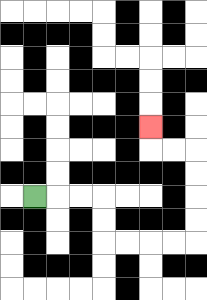{'start': '[1, 8]', 'end': '[6, 5]', 'path_directions': 'R,R,R,D,D,R,R,R,R,U,U,U,U,L,L,U', 'path_coordinates': '[[1, 8], [2, 8], [3, 8], [4, 8], [4, 9], [4, 10], [5, 10], [6, 10], [7, 10], [8, 10], [8, 9], [8, 8], [8, 7], [8, 6], [7, 6], [6, 6], [6, 5]]'}